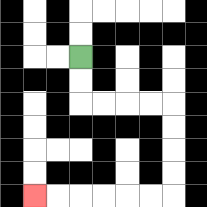{'start': '[3, 2]', 'end': '[1, 8]', 'path_directions': 'D,D,R,R,R,R,D,D,D,D,L,L,L,L,L,L', 'path_coordinates': '[[3, 2], [3, 3], [3, 4], [4, 4], [5, 4], [6, 4], [7, 4], [7, 5], [7, 6], [7, 7], [7, 8], [6, 8], [5, 8], [4, 8], [3, 8], [2, 8], [1, 8]]'}